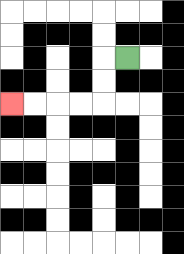{'start': '[5, 2]', 'end': '[0, 4]', 'path_directions': 'L,D,D,L,L,L,L', 'path_coordinates': '[[5, 2], [4, 2], [4, 3], [4, 4], [3, 4], [2, 4], [1, 4], [0, 4]]'}